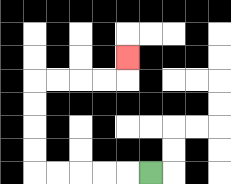{'start': '[6, 7]', 'end': '[5, 2]', 'path_directions': 'L,L,L,L,L,U,U,U,U,R,R,R,R,U', 'path_coordinates': '[[6, 7], [5, 7], [4, 7], [3, 7], [2, 7], [1, 7], [1, 6], [1, 5], [1, 4], [1, 3], [2, 3], [3, 3], [4, 3], [5, 3], [5, 2]]'}